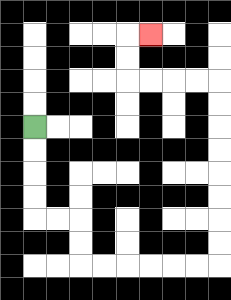{'start': '[1, 5]', 'end': '[6, 1]', 'path_directions': 'D,D,D,D,R,R,D,D,R,R,R,R,R,R,U,U,U,U,U,U,U,U,L,L,L,L,U,U,R', 'path_coordinates': '[[1, 5], [1, 6], [1, 7], [1, 8], [1, 9], [2, 9], [3, 9], [3, 10], [3, 11], [4, 11], [5, 11], [6, 11], [7, 11], [8, 11], [9, 11], [9, 10], [9, 9], [9, 8], [9, 7], [9, 6], [9, 5], [9, 4], [9, 3], [8, 3], [7, 3], [6, 3], [5, 3], [5, 2], [5, 1], [6, 1]]'}